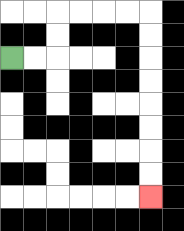{'start': '[0, 2]', 'end': '[6, 8]', 'path_directions': 'R,R,U,U,R,R,R,R,D,D,D,D,D,D,D,D', 'path_coordinates': '[[0, 2], [1, 2], [2, 2], [2, 1], [2, 0], [3, 0], [4, 0], [5, 0], [6, 0], [6, 1], [6, 2], [6, 3], [6, 4], [6, 5], [6, 6], [6, 7], [6, 8]]'}